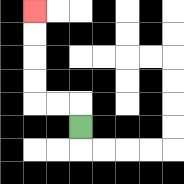{'start': '[3, 5]', 'end': '[1, 0]', 'path_directions': 'U,L,L,U,U,U,U', 'path_coordinates': '[[3, 5], [3, 4], [2, 4], [1, 4], [1, 3], [1, 2], [1, 1], [1, 0]]'}